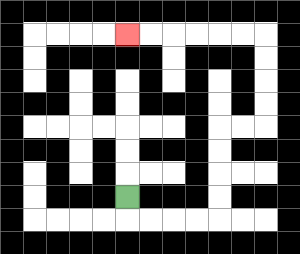{'start': '[5, 8]', 'end': '[5, 1]', 'path_directions': 'D,R,R,R,R,U,U,U,U,R,R,U,U,U,U,L,L,L,L,L,L', 'path_coordinates': '[[5, 8], [5, 9], [6, 9], [7, 9], [8, 9], [9, 9], [9, 8], [9, 7], [9, 6], [9, 5], [10, 5], [11, 5], [11, 4], [11, 3], [11, 2], [11, 1], [10, 1], [9, 1], [8, 1], [7, 1], [6, 1], [5, 1]]'}